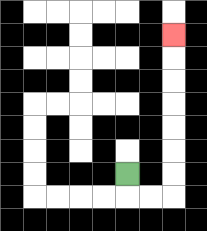{'start': '[5, 7]', 'end': '[7, 1]', 'path_directions': 'D,R,R,U,U,U,U,U,U,U', 'path_coordinates': '[[5, 7], [5, 8], [6, 8], [7, 8], [7, 7], [7, 6], [7, 5], [7, 4], [7, 3], [7, 2], [7, 1]]'}